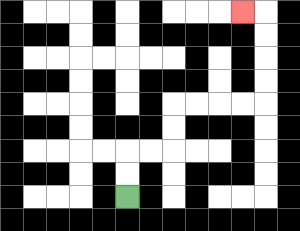{'start': '[5, 8]', 'end': '[10, 0]', 'path_directions': 'U,U,R,R,U,U,R,R,R,R,U,U,U,U,L', 'path_coordinates': '[[5, 8], [5, 7], [5, 6], [6, 6], [7, 6], [7, 5], [7, 4], [8, 4], [9, 4], [10, 4], [11, 4], [11, 3], [11, 2], [11, 1], [11, 0], [10, 0]]'}